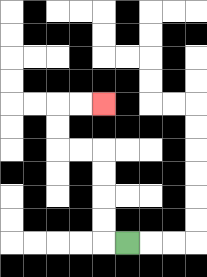{'start': '[5, 10]', 'end': '[4, 4]', 'path_directions': 'L,U,U,U,U,L,L,U,U,R,R', 'path_coordinates': '[[5, 10], [4, 10], [4, 9], [4, 8], [4, 7], [4, 6], [3, 6], [2, 6], [2, 5], [2, 4], [3, 4], [4, 4]]'}